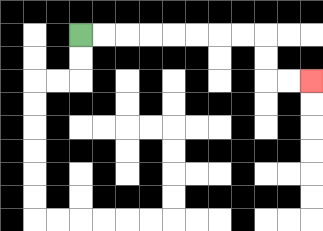{'start': '[3, 1]', 'end': '[13, 3]', 'path_directions': 'R,R,R,R,R,R,R,R,D,D,R,R', 'path_coordinates': '[[3, 1], [4, 1], [5, 1], [6, 1], [7, 1], [8, 1], [9, 1], [10, 1], [11, 1], [11, 2], [11, 3], [12, 3], [13, 3]]'}